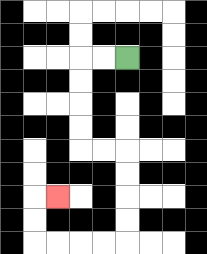{'start': '[5, 2]', 'end': '[2, 8]', 'path_directions': 'L,L,D,D,D,D,R,R,D,D,D,D,L,L,L,L,U,U,R', 'path_coordinates': '[[5, 2], [4, 2], [3, 2], [3, 3], [3, 4], [3, 5], [3, 6], [4, 6], [5, 6], [5, 7], [5, 8], [5, 9], [5, 10], [4, 10], [3, 10], [2, 10], [1, 10], [1, 9], [1, 8], [2, 8]]'}